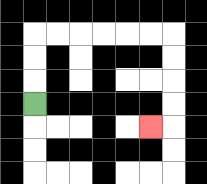{'start': '[1, 4]', 'end': '[6, 5]', 'path_directions': 'U,U,U,R,R,R,R,R,R,D,D,D,D,L', 'path_coordinates': '[[1, 4], [1, 3], [1, 2], [1, 1], [2, 1], [3, 1], [4, 1], [5, 1], [6, 1], [7, 1], [7, 2], [7, 3], [7, 4], [7, 5], [6, 5]]'}